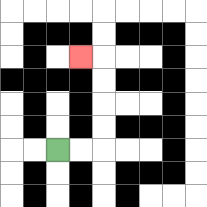{'start': '[2, 6]', 'end': '[3, 2]', 'path_directions': 'R,R,U,U,U,U,L', 'path_coordinates': '[[2, 6], [3, 6], [4, 6], [4, 5], [4, 4], [4, 3], [4, 2], [3, 2]]'}